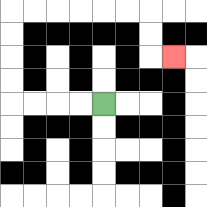{'start': '[4, 4]', 'end': '[7, 2]', 'path_directions': 'L,L,L,L,U,U,U,U,R,R,R,R,R,R,D,D,R', 'path_coordinates': '[[4, 4], [3, 4], [2, 4], [1, 4], [0, 4], [0, 3], [0, 2], [0, 1], [0, 0], [1, 0], [2, 0], [3, 0], [4, 0], [5, 0], [6, 0], [6, 1], [6, 2], [7, 2]]'}